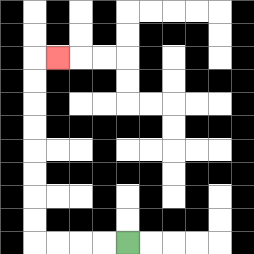{'start': '[5, 10]', 'end': '[2, 2]', 'path_directions': 'L,L,L,L,U,U,U,U,U,U,U,U,R', 'path_coordinates': '[[5, 10], [4, 10], [3, 10], [2, 10], [1, 10], [1, 9], [1, 8], [1, 7], [1, 6], [1, 5], [1, 4], [1, 3], [1, 2], [2, 2]]'}